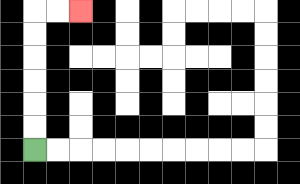{'start': '[1, 6]', 'end': '[3, 0]', 'path_directions': 'U,U,U,U,U,U,R,R', 'path_coordinates': '[[1, 6], [1, 5], [1, 4], [1, 3], [1, 2], [1, 1], [1, 0], [2, 0], [3, 0]]'}